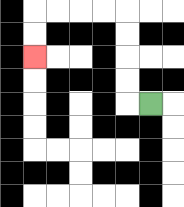{'start': '[6, 4]', 'end': '[1, 2]', 'path_directions': 'L,U,U,U,U,L,L,L,L,D,D', 'path_coordinates': '[[6, 4], [5, 4], [5, 3], [5, 2], [5, 1], [5, 0], [4, 0], [3, 0], [2, 0], [1, 0], [1, 1], [1, 2]]'}